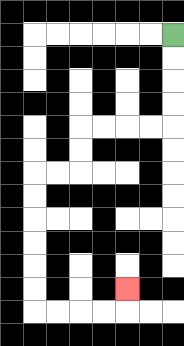{'start': '[7, 1]', 'end': '[5, 12]', 'path_directions': 'D,D,D,D,L,L,L,L,D,D,L,L,D,D,D,D,D,D,R,R,R,R,U', 'path_coordinates': '[[7, 1], [7, 2], [7, 3], [7, 4], [7, 5], [6, 5], [5, 5], [4, 5], [3, 5], [3, 6], [3, 7], [2, 7], [1, 7], [1, 8], [1, 9], [1, 10], [1, 11], [1, 12], [1, 13], [2, 13], [3, 13], [4, 13], [5, 13], [5, 12]]'}